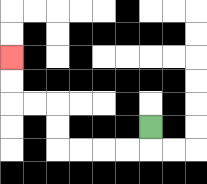{'start': '[6, 5]', 'end': '[0, 2]', 'path_directions': 'D,L,L,L,L,U,U,L,L,U,U', 'path_coordinates': '[[6, 5], [6, 6], [5, 6], [4, 6], [3, 6], [2, 6], [2, 5], [2, 4], [1, 4], [0, 4], [0, 3], [0, 2]]'}